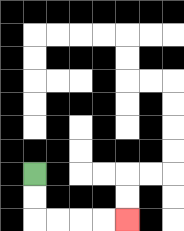{'start': '[1, 7]', 'end': '[5, 9]', 'path_directions': 'D,D,R,R,R,R', 'path_coordinates': '[[1, 7], [1, 8], [1, 9], [2, 9], [3, 9], [4, 9], [5, 9]]'}